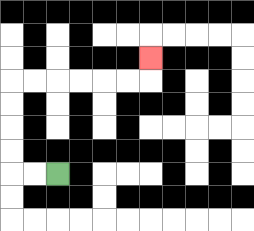{'start': '[2, 7]', 'end': '[6, 2]', 'path_directions': 'L,L,U,U,U,U,R,R,R,R,R,R,U', 'path_coordinates': '[[2, 7], [1, 7], [0, 7], [0, 6], [0, 5], [0, 4], [0, 3], [1, 3], [2, 3], [3, 3], [4, 3], [5, 3], [6, 3], [6, 2]]'}